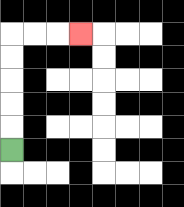{'start': '[0, 6]', 'end': '[3, 1]', 'path_directions': 'U,U,U,U,U,R,R,R', 'path_coordinates': '[[0, 6], [0, 5], [0, 4], [0, 3], [0, 2], [0, 1], [1, 1], [2, 1], [3, 1]]'}